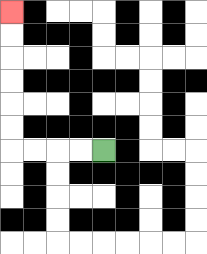{'start': '[4, 6]', 'end': '[0, 0]', 'path_directions': 'L,L,L,L,U,U,U,U,U,U', 'path_coordinates': '[[4, 6], [3, 6], [2, 6], [1, 6], [0, 6], [0, 5], [0, 4], [0, 3], [0, 2], [0, 1], [0, 0]]'}